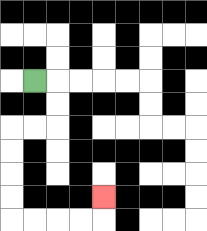{'start': '[1, 3]', 'end': '[4, 8]', 'path_directions': 'R,D,D,L,L,D,D,D,D,R,R,R,R,U', 'path_coordinates': '[[1, 3], [2, 3], [2, 4], [2, 5], [1, 5], [0, 5], [0, 6], [0, 7], [0, 8], [0, 9], [1, 9], [2, 9], [3, 9], [4, 9], [4, 8]]'}